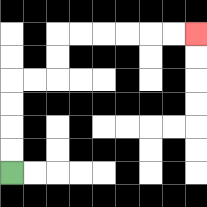{'start': '[0, 7]', 'end': '[8, 1]', 'path_directions': 'U,U,U,U,R,R,U,U,R,R,R,R,R,R', 'path_coordinates': '[[0, 7], [0, 6], [0, 5], [0, 4], [0, 3], [1, 3], [2, 3], [2, 2], [2, 1], [3, 1], [4, 1], [5, 1], [6, 1], [7, 1], [8, 1]]'}